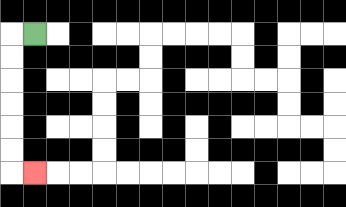{'start': '[1, 1]', 'end': '[1, 7]', 'path_directions': 'L,D,D,D,D,D,D,R', 'path_coordinates': '[[1, 1], [0, 1], [0, 2], [0, 3], [0, 4], [0, 5], [0, 6], [0, 7], [1, 7]]'}